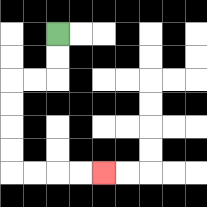{'start': '[2, 1]', 'end': '[4, 7]', 'path_directions': 'D,D,L,L,D,D,D,D,R,R,R,R', 'path_coordinates': '[[2, 1], [2, 2], [2, 3], [1, 3], [0, 3], [0, 4], [0, 5], [0, 6], [0, 7], [1, 7], [2, 7], [3, 7], [4, 7]]'}